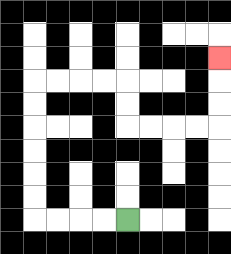{'start': '[5, 9]', 'end': '[9, 2]', 'path_directions': 'L,L,L,L,U,U,U,U,U,U,R,R,R,R,D,D,R,R,R,R,U,U,U', 'path_coordinates': '[[5, 9], [4, 9], [3, 9], [2, 9], [1, 9], [1, 8], [1, 7], [1, 6], [1, 5], [1, 4], [1, 3], [2, 3], [3, 3], [4, 3], [5, 3], [5, 4], [5, 5], [6, 5], [7, 5], [8, 5], [9, 5], [9, 4], [9, 3], [9, 2]]'}